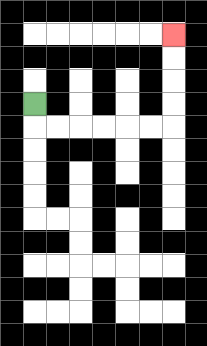{'start': '[1, 4]', 'end': '[7, 1]', 'path_directions': 'D,R,R,R,R,R,R,U,U,U,U', 'path_coordinates': '[[1, 4], [1, 5], [2, 5], [3, 5], [4, 5], [5, 5], [6, 5], [7, 5], [7, 4], [7, 3], [7, 2], [7, 1]]'}